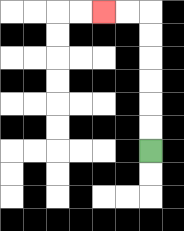{'start': '[6, 6]', 'end': '[4, 0]', 'path_directions': 'U,U,U,U,U,U,L,L', 'path_coordinates': '[[6, 6], [6, 5], [6, 4], [6, 3], [6, 2], [6, 1], [6, 0], [5, 0], [4, 0]]'}